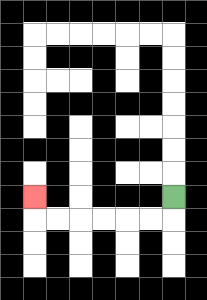{'start': '[7, 8]', 'end': '[1, 8]', 'path_directions': 'D,L,L,L,L,L,L,U', 'path_coordinates': '[[7, 8], [7, 9], [6, 9], [5, 9], [4, 9], [3, 9], [2, 9], [1, 9], [1, 8]]'}